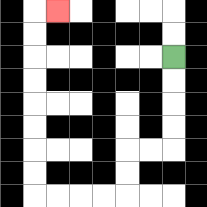{'start': '[7, 2]', 'end': '[2, 0]', 'path_directions': 'D,D,D,D,L,L,D,D,L,L,L,L,U,U,U,U,U,U,U,U,R', 'path_coordinates': '[[7, 2], [7, 3], [7, 4], [7, 5], [7, 6], [6, 6], [5, 6], [5, 7], [5, 8], [4, 8], [3, 8], [2, 8], [1, 8], [1, 7], [1, 6], [1, 5], [1, 4], [1, 3], [1, 2], [1, 1], [1, 0], [2, 0]]'}